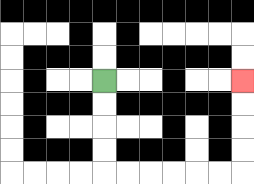{'start': '[4, 3]', 'end': '[10, 3]', 'path_directions': 'D,D,D,D,R,R,R,R,R,R,U,U,U,U', 'path_coordinates': '[[4, 3], [4, 4], [4, 5], [4, 6], [4, 7], [5, 7], [6, 7], [7, 7], [8, 7], [9, 7], [10, 7], [10, 6], [10, 5], [10, 4], [10, 3]]'}